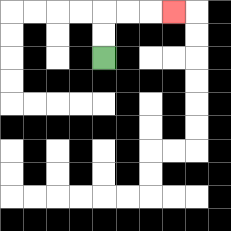{'start': '[4, 2]', 'end': '[7, 0]', 'path_directions': 'U,U,R,R,R', 'path_coordinates': '[[4, 2], [4, 1], [4, 0], [5, 0], [6, 0], [7, 0]]'}